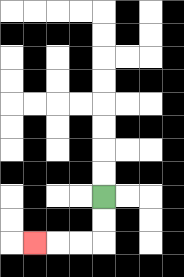{'start': '[4, 8]', 'end': '[1, 10]', 'path_directions': 'D,D,L,L,L', 'path_coordinates': '[[4, 8], [4, 9], [4, 10], [3, 10], [2, 10], [1, 10]]'}